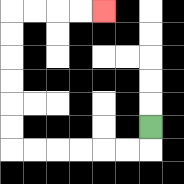{'start': '[6, 5]', 'end': '[4, 0]', 'path_directions': 'D,L,L,L,L,L,L,U,U,U,U,U,U,R,R,R,R', 'path_coordinates': '[[6, 5], [6, 6], [5, 6], [4, 6], [3, 6], [2, 6], [1, 6], [0, 6], [0, 5], [0, 4], [0, 3], [0, 2], [0, 1], [0, 0], [1, 0], [2, 0], [3, 0], [4, 0]]'}